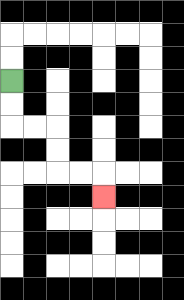{'start': '[0, 3]', 'end': '[4, 8]', 'path_directions': 'D,D,R,R,D,D,R,R,D', 'path_coordinates': '[[0, 3], [0, 4], [0, 5], [1, 5], [2, 5], [2, 6], [2, 7], [3, 7], [4, 7], [4, 8]]'}